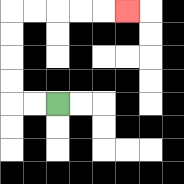{'start': '[2, 4]', 'end': '[5, 0]', 'path_directions': 'L,L,U,U,U,U,R,R,R,R,R', 'path_coordinates': '[[2, 4], [1, 4], [0, 4], [0, 3], [0, 2], [0, 1], [0, 0], [1, 0], [2, 0], [3, 0], [4, 0], [5, 0]]'}